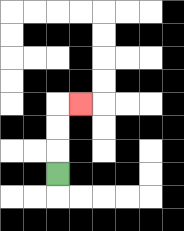{'start': '[2, 7]', 'end': '[3, 4]', 'path_directions': 'U,U,U,R', 'path_coordinates': '[[2, 7], [2, 6], [2, 5], [2, 4], [3, 4]]'}